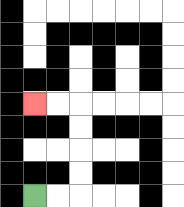{'start': '[1, 8]', 'end': '[1, 4]', 'path_directions': 'R,R,U,U,U,U,L,L', 'path_coordinates': '[[1, 8], [2, 8], [3, 8], [3, 7], [3, 6], [3, 5], [3, 4], [2, 4], [1, 4]]'}